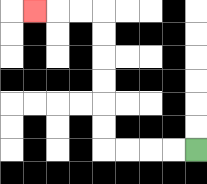{'start': '[8, 6]', 'end': '[1, 0]', 'path_directions': 'L,L,L,L,U,U,U,U,U,U,L,L,L', 'path_coordinates': '[[8, 6], [7, 6], [6, 6], [5, 6], [4, 6], [4, 5], [4, 4], [4, 3], [4, 2], [4, 1], [4, 0], [3, 0], [2, 0], [1, 0]]'}